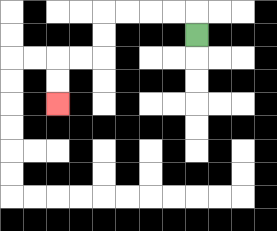{'start': '[8, 1]', 'end': '[2, 4]', 'path_directions': 'U,L,L,L,L,D,D,L,L,D,D', 'path_coordinates': '[[8, 1], [8, 0], [7, 0], [6, 0], [5, 0], [4, 0], [4, 1], [4, 2], [3, 2], [2, 2], [2, 3], [2, 4]]'}